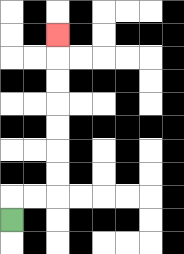{'start': '[0, 9]', 'end': '[2, 1]', 'path_directions': 'U,R,R,U,U,U,U,U,U,U', 'path_coordinates': '[[0, 9], [0, 8], [1, 8], [2, 8], [2, 7], [2, 6], [2, 5], [2, 4], [2, 3], [2, 2], [2, 1]]'}